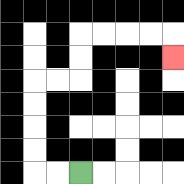{'start': '[3, 7]', 'end': '[7, 2]', 'path_directions': 'L,L,U,U,U,U,R,R,U,U,R,R,R,R,D', 'path_coordinates': '[[3, 7], [2, 7], [1, 7], [1, 6], [1, 5], [1, 4], [1, 3], [2, 3], [3, 3], [3, 2], [3, 1], [4, 1], [5, 1], [6, 1], [7, 1], [7, 2]]'}